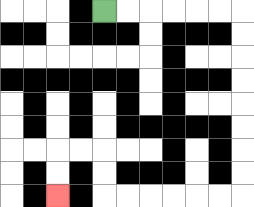{'start': '[4, 0]', 'end': '[2, 8]', 'path_directions': 'R,R,R,R,R,R,D,D,D,D,D,D,D,D,L,L,L,L,L,L,U,U,L,L,D,D', 'path_coordinates': '[[4, 0], [5, 0], [6, 0], [7, 0], [8, 0], [9, 0], [10, 0], [10, 1], [10, 2], [10, 3], [10, 4], [10, 5], [10, 6], [10, 7], [10, 8], [9, 8], [8, 8], [7, 8], [6, 8], [5, 8], [4, 8], [4, 7], [4, 6], [3, 6], [2, 6], [2, 7], [2, 8]]'}